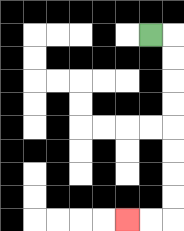{'start': '[6, 1]', 'end': '[5, 9]', 'path_directions': 'R,D,D,D,D,D,D,D,D,L,L', 'path_coordinates': '[[6, 1], [7, 1], [7, 2], [7, 3], [7, 4], [7, 5], [7, 6], [7, 7], [7, 8], [7, 9], [6, 9], [5, 9]]'}